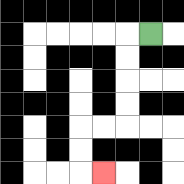{'start': '[6, 1]', 'end': '[4, 7]', 'path_directions': 'L,D,D,D,D,L,L,D,D,R', 'path_coordinates': '[[6, 1], [5, 1], [5, 2], [5, 3], [5, 4], [5, 5], [4, 5], [3, 5], [3, 6], [3, 7], [4, 7]]'}